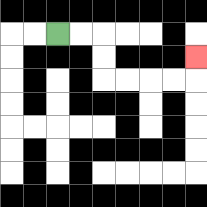{'start': '[2, 1]', 'end': '[8, 2]', 'path_directions': 'R,R,D,D,R,R,R,R,U', 'path_coordinates': '[[2, 1], [3, 1], [4, 1], [4, 2], [4, 3], [5, 3], [6, 3], [7, 3], [8, 3], [8, 2]]'}